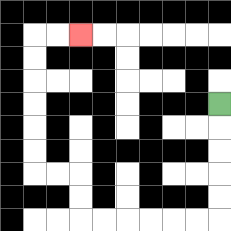{'start': '[9, 4]', 'end': '[3, 1]', 'path_directions': 'D,D,D,D,D,L,L,L,L,L,L,U,U,L,L,U,U,U,U,U,U,R,R', 'path_coordinates': '[[9, 4], [9, 5], [9, 6], [9, 7], [9, 8], [9, 9], [8, 9], [7, 9], [6, 9], [5, 9], [4, 9], [3, 9], [3, 8], [3, 7], [2, 7], [1, 7], [1, 6], [1, 5], [1, 4], [1, 3], [1, 2], [1, 1], [2, 1], [3, 1]]'}